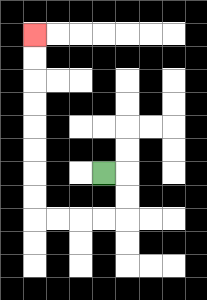{'start': '[4, 7]', 'end': '[1, 1]', 'path_directions': 'R,D,D,L,L,L,L,U,U,U,U,U,U,U,U', 'path_coordinates': '[[4, 7], [5, 7], [5, 8], [5, 9], [4, 9], [3, 9], [2, 9], [1, 9], [1, 8], [1, 7], [1, 6], [1, 5], [1, 4], [1, 3], [1, 2], [1, 1]]'}